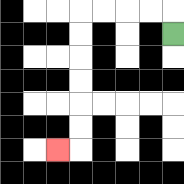{'start': '[7, 1]', 'end': '[2, 6]', 'path_directions': 'U,L,L,L,L,D,D,D,D,D,D,L', 'path_coordinates': '[[7, 1], [7, 0], [6, 0], [5, 0], [4, 0], [3, 0], [3, 1], [3, 2], [3, 3], [3, 4], [3, 5], [3, 6], [2, 6]]'}